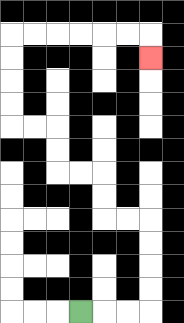{'start': '[3, 13]', 'end': '[6, 2]', 'path_directions': 'R,R,R,U,U,U,U,L,L,U,U,L,L,U,U,L,L,U,U,U,U,R,R,R,R,R,R,D', 'path_coordinates': '[[3, 13], [4, 13], [5, 13], [6, 13], [6, 12], [6, 11], [6, 10], [6, 9], [5, 9], [4, 9], [4, 8], [4, 7], [3, 7], [2, 7], [2, 6], [2, 5], [1, 5], [0, 5], [0, 4], [0, 3], [0, 2], [0, 1], [1, 1], [2, 1], [3, 1], [4, 1], [5, 1], [6, 1], [6, 2]]'}